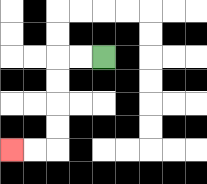{'start': '[4, 2]', 'end': '[0, 6]', 'path_directions': 'L,L,D,D,D,D,L,L', 'path_coordinates': '[[4, 2], [3, 2], [2, 2], [2, 3], [2, 4], [2, 5], [2, 6], [1, 6], [0, 6]]'}